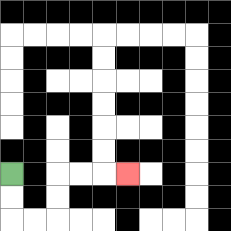{'start': '[0, 7]', 'end': '[5, 7]', 'path_directions': 'D,D,R,R,U,U,R,R,R', 'path_coordinates': '[[0, 7], [0, 8], [0, 9], [1, 9], [2, 9], [2, 8], [2, 7], [3, 7], [4, 7], [5, 7]]'}